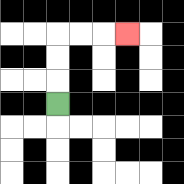{'start': '[2, 4]', 'end': '[5, 1]', 'path_directions': 'U,U,U,R,R,R', 'path_coordinates': '[[2, 4], [2, 3], [2, 2], [2, 1], [3, 1], [4, 1], [5, 1]]'}